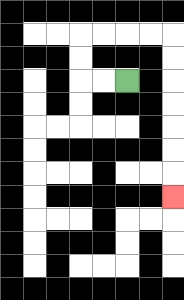{'start': '[5, 3]', 'end': '[7, 8]', 'path_directions': 'L,L,U,U,R,R,R,R,D,D,D,D,D,D,D', 'path_coordinates': '[[5, 3], [4, 3], [3, 3], [3, 2], [3, 1], [4, 1], [5, 1], [6, 1], [7, 1], [7, 2], [7, 3], [7, 4], [7, 5], [7, 6], [7, 7], [7, 8]]'}